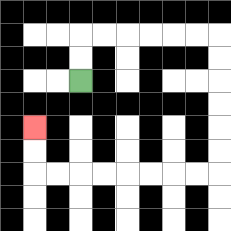{'start': '[3, 3]', 'end': '[1, 5]', 'path_directions': 'U,U,R,R,R,R,R,R,D,D,D,D,D,D,L,L,L,L,L,L,L,L,U,U', 'path_coordinates': '[[3, 3], [3, 2], [3, 1], [4, 1], [5, 1], [6, 1], [7, 1], [8, 1], [9, 1], [9, 2], [9, 3], [9, 4], [9, 5], [9, 6], [9, 7], [8, 7], [7, 7], [6, 7], [5, 7], [4, 7], [3, 7], [2, 7], [1, 7], [1, 6], [1, 5]]'}